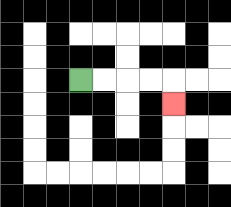{'start': '[3, 3]', 'end': '[7, 4]', 'path_directions': 'R,R,R,R,D', 'path_coordinates': '[[3, 3], [4, 3], [5, 3], [6, 3], [7, 3], [7, 4]]'}